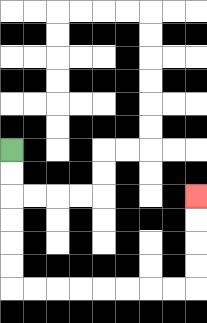{'start': '[0, 6]', 'end': '[8, 8]', 'path_directions': 'D,D,D,D,D,D,R,R,R,R,R,R,R,R,U,U,U,U', 'path_coordinates': '[[0, 6], [0, 7], [0, 8], [0, 9], [0, 10], [0, 11], [0, 12], [1, 12], [2, 12], [3, 12], [4, 12], [5, 12], [6, 12], [7, 12], [8, 12], [8, 11], [8, 10], [8, 9], [8, 8]]'}